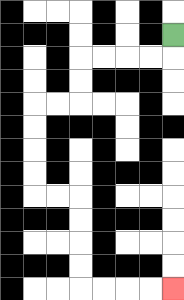{'start': '[7, 1]', 'end': '[7, 12]', 'path_directions': 'D,L,L,L,L,D,D,L,L,D,D,D,D,R,R,D,D,D,D,R,R,R,R', 'path_coordinates': '[[7, 1], [7, 2], [6, 2], [5, 2], [4, 2], [3, 2], [3, 3], [3, 4], [2, 4], [1, 4], [1, 5], [1, 6], [1, 7], [1, 8], [2, 8], [3, 8], [3, 9], [3, 10], [3, 11], [3, 12], [4, 12], [5, 12], [6, 12], [7, 12]]'}